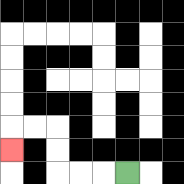{'start': '[5, 7]', 'end': '[0, 6]', 'path_directions': 'L,L,L,U,U,L,L,D', 'path_coordinates': '[[5, 7], [4, 7], [3, 7], [2, 7], [2, 6], [2, 5], [1, 5], [0, 5], [0, 6]]'}